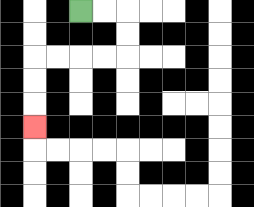{'start': '[3, 0]', 'end': '[1, 5]', 'path_directions': 'R,R,D,D,L,L,L,L,D,D,D', 'path_coordinates': '[[3, 0], [4, 0], [5, 0], [5, 1], [5, 2], [4, 2], [3, 2], [2, 2], [1, 2], [1, 3], [1, 4], [1, 5]]'}